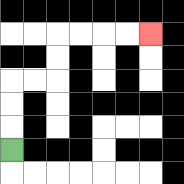{'start': '[0, 6]', 'end': '[6, 1]', 'path_directions': 'U,U,U,R,R,U,U,R,R,R,R', 'path_coordinates': '[[0, 6], [0, 5], [0, 4], [0, 3], [1, 3], [2, 3], [2, 2], [2, 1], [3, 1], [4, 1], [5, 1], [6, 1]]'}